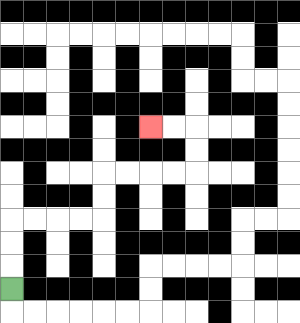{'start': '[0, 12]', 'end': '[6, 5]', 'path_directions': 'U,U,U,R,R,R,R,U,U,R,R,R,R,U,U,L,L', 'path_coordinates': '[[0, 12], [0, 11], [0, 10], [0, 9], [1, 9], [2, 9], [3, 9], [4, 9], [4, 8], [4, 7], [5, 7], [6, 7], [7, 7], [8, 7], [8, 6], [8, 5], [7, 5], [6, 5]]'}